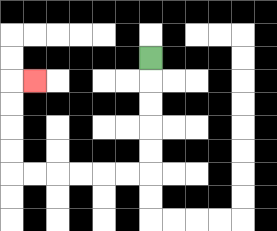{'start': '[6, 2]', 'end': '[1, 3]', 'path_directions': 'D,D,D,D,D,L,L,L,L,L,L,U,U,U,U,R', 'path_coordinates': '[[6, 2], [6, 3], [6, 4], [6, 5], [6, 6], [6, 7], [5, 7], [4, 7], [3, 7], [2, 7], [1, 7], [0, 7], [0, 6], [0, 5], [0, 4], [0, 3], [1, 3]]'}